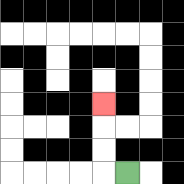{'start': '[5, 7]', 'end': '[4, 4]', 'path_directions': 'L,U,U,U', 'path_coordinates': '[[5, 7], [4, 7], [4, 6], [4, 5], [4, 4]]'}